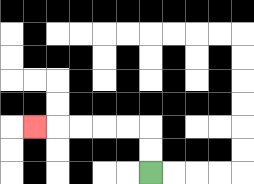{'start': '[6, 7]', 'end': '[1, 5]', 'path_directions': 'U,U,L,L,L,L,L', 'path_coordinates': '[[6, 7], [6, 6], [6, 5], [5, 5], [4, 5], [3, 5], [2, 5], [1, 5]]'}